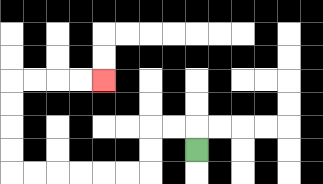{'start': '[8, 6]', 'end': '[4, 3]', 'path_directions': 'U,L,L,D,D,L,L,L,L,L,L,U,U,U,U,R,R,R,R', 'path_coordinates': '[[8, 6], [8, 5], [7, 5], [6, 5], [6, 6], [6, 7], [5, 7], [4, 7], [3, 7], [2, 7], [1, 7], [0, 7], [0, 6], [0, 5], [0, 4], [0, 3], [1, 3], [2, 3], [3, 3], [4, 3]]'}